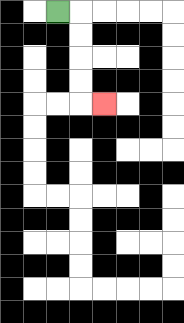{'start': '[2, 0]', 'end': '[4, 4]', 'path_directions': 'R,D,D,D,D,R', 'path_coordinates': '[[2, 0], [3, 0], [3, 1], [3, 2], [3, 3], [3, 4], [4, 4]]'}